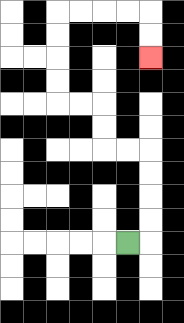{'start': '[5, 10]', 'end': '[6, 2]', 'path_directions': 'R,U,U,U,U,L,L,U,U,L,L,U,U,U,U,R,R,R,R,D,D', 'path_coordinates': '[[5, 10], [6, 10], [6, 9], [6, 8], [6, 7], [6, 6], [5, 6], [4, 6], [4, 5], [4, 4], [3, 4], [2, 4], [2, 3], [2, 2], [2, 1], [2, 0], [3, 0], [4, 0], [5, 0], [6, 0], [6, 1], [6, 2]]'}